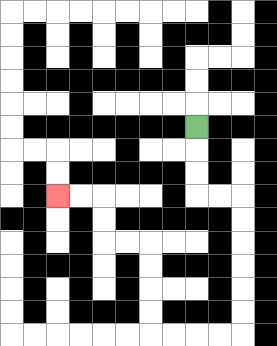{'start': '[8, 5]', 'end': '[2, 8]', 'path_directions': 'D,D,D,R,R,D,D,D,D,D,D,L,L,L,L,U,U,U,U,L,L,U,U,L,L', 'path_coordinates': '[[8, 5], [8, 6], [8, 7], [8, 8], [9, 8], [10, 8], [10, 9], [10, 10], [10, 11], [10, 12], [10, 13], [10, 14], [9, 14], [8, 14], [7, 14], [6, 14], [6, 13], [6, 12], [6, 11], [6, 10], [5, 10], [4, 10], [4, 9], [4, 8], [3, 8], [2, 8]]'}